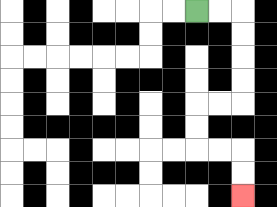{'start': '[8, 0]', 'end': '[10, 8]', 'path_directions': 'R,R,D,D,D,D,L,L,D,D,R,R,D,D', 'path_coordinates': '[[8, 0], [9, 0], [10, 0], [10, 1], [10, 2], [10, 3], [10, 4], [9, 4], [8, 4], [8, 5], [8, 6], [9, 6], [10, 6], [10, 7], [10, 8]]'}